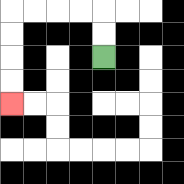{'start': '[4, 2]', 'end': '[0, 4]', 'path_directions': 'U,U,L,L,L,L,D,D,D,D', 'path_coordinates': '[[4, 2], [4, 1], [4, 0], [3, 0], [2, 0], [1, 0], [0, 0], [0, 1], [0, 2], [0, 3], [0, 4]]'}